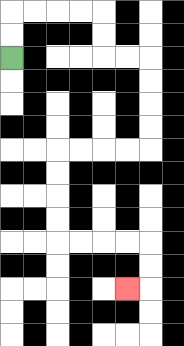{'start': '[0, 2]', 'end': '[5, 12]', 'path_directions': 'U,U,R,R,R,R,D,D,R,R,D,D,D,D,L,L,L,L,D,D,D,D,R,R,R,R,D,D,L', 'path_coordinates': '[[0, 2], [0, 1], [0, 0], [1, 0], [2, 0], [3, 0], [4, 0], [4, 1], [4, 2], [5, 2], [6, 2], [6, 3], [6, 4], [6, 5], [6, 6], [5, 6], [4, 6], [3, 6], [2, 6], [2, 7], [2, 8], [2, 9], [2, 10], [3, 10], [4, 10], [5, 10], [6, 10], [6, 11], [6, 12], [5, 12]]'}